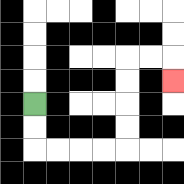{'start': '[1, 4]', 'end': '[7, 3]', 'path_directions': 'D,D,R,R,R,R,U,U,U,U,R,R,D', 'path_coordinates': '[[1, 4], [1, 5], [1, 6], [2, 6], [3, 6], [4, 6], [5, 6], [5, 5], [5, 4], [5, 3], [5, 2], [6, 2], [7, 2], [7, 3]]'}